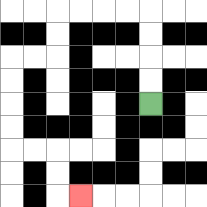{'start': '[6, 4]', 'end': '[3, 8]', 'path_directions': 'U,U,U,U,L,L,L,L,D,D,L,L,D,D,D,D,R,R,D,D,R', 'path_coordinates': '[[6, 4], [6, 3], [6, 2], [6, 1], [6, 0], [5, 0], [4, 0], [3, 0], [2, 0], [2, 1], [2, 2], [1, 2], [0, 2], [0, 3], [0, 4], [0, 5], [0, 6], [1, 6], [2, 6], [2, 7], [2, 8], [3, 8]]'}